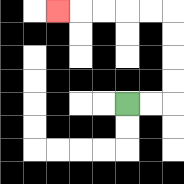{'start': '[5, 4]', 'end': '[2, 0]', 'path_directions': 'R,R,U,U,U,U,L,L,L,L,L', 'path_coordinates': '[[5, 4], [6, 4], [7, 4], [7, 3], [7, 2], [7, 1], [7, 0], [6, 0], [5, 0], [4, 0], [3, 0], [2, 0]]'}